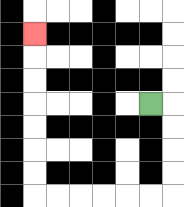{'start': '[6, 4]', 'end': '[1, 1]', 'path_directions': 'R,D,D,D,D,L,L,L,L,L,L,U,U,U,U,U,U,U', 'path_coordinates': '[[6, 4], [7, 4], [7, 5], [7, 6], [7, 7], [7, 8], [6, 8], [5, 8], [4, 8], [3, 8], [2, 8], [1, 8], [1, 7], [1, 6], [1, 5], [1, 4], [1, 3], [1, 2], [1, 1]]'}